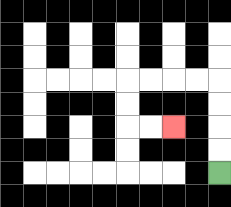{'start': '[9, 7]', 'end': '[7, 5]', 'path_directions': 'U,U,U,U,L,L,L,L,D,D,R,R', 'path_coordinates': '[[9, 7], [9, 6], [9, 5], [9, 4], [9, 3], [8, 3], [7, 3], [6, 3], [5, 3], [5, 4], [5, 5], [6, 5], [7, 5]]'}